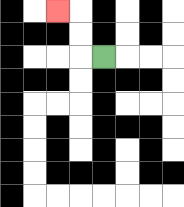{'start': '[4, 2]', 'end': '[2, 0]', 'path_directions': 'L,U,U,L', 'path_coordinates': '[[4, 2], [3, 2], [3, 1], [3, 0], [2, 0]]'}